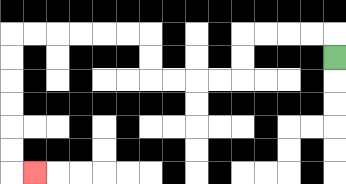{'start': '[14, 2]', 'end': '[1, 7]', 'path_directions': 'U,L,L,L,L,D,D,L,L,L,L,U,U,L,L,L,L,L,L,D,D,D,D,D,D,R', 'path_coordinates': '[[14, 2], [14, 1], [13, 1], [12, 1], [11, 1], [10, 1], [10, 2], [10, 3], [9, 3], [8, 3], [7, 3], [6, 3], [6, 2], [6, 1], [5, 1], [4, 1], [3, 1], [2, 1], [1, 1], [0, 1], [0, 2], [0, 3], [0, 4], [0, 5], [0, 6], [0, 7], [1, 7]]'}